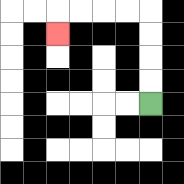{'start': '[6, 4]', 'end': '[2, 1]', 'path_directions': 'U,U,U,U,L,L,L,L,D', 'path_coordinates': '[[6, 4], [6, 3], [6, 2], [6, 1], [6, 0], [5, 0], [4, 0], [3, 0], [2, 0], [2, 1]]'}